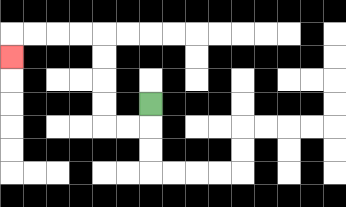{'start': '[6, 4]', 'end': '[0, 2]', 'path_directions': 'D,L,L,U,U,U,U,L,L,L,L,D', 'path_coordinates': '[[6, 4], [6, 5], [5, 5], [4, 5], [4, 4], [4, 3], [4, 2], [4, 1], [3, 1], [2, 1], [1, 1], [0, 1], [0, 2]]'}